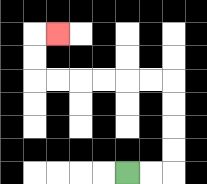{'start': '[5, 7]', 'end': '[2, 1]', 'path_directions': 'R,R,U,U,U,U,L,L,L,L,L,L,U,U,R', 'path_coordinates': '[[5, 7], [6, 7], [7, 7], [7, 6], [7, 5], [7, 4], [7, 3], [6, 3], [5, 3], [4, 3], [3, 3], [2, 3], [1, 3], [1, 2], [1, 1], [2, 1]]'}